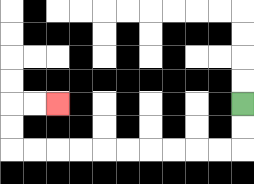{'start': '[10, 4]', 'end': '[2, 4]', 'path_directions': 'D,D,L,L,L,L,L,L,L,L,L,L,U,U,R,R', 'path_coordinates': '[[10, 4], [10, 5], [10, 6], [9, 6], [8, 6], [7, 6], [6, 6], [5, 6], [4, 6], [3, 6], [2, 6], [1, 6], [0, 6], [0, 5], [0, 4], [1, 4], [2, 4]]'}